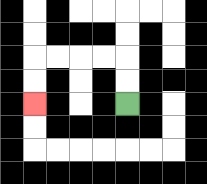{'start': '[5, 4]', 'end': '[1, 4]', 'path_directions': 'U,U,L,L,L,L,D,D', 'path_coordinates': '[[5, 4], [5, 3], [5, 2], [4, 2], [3, 2], [2, 2], [1, 2], [1, 3], [1, 4]]'}